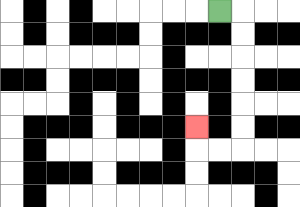{'start': '[9, 0]', 'end': '[8, 5]', 'path_directions': 'R,D,D,D,D,D,D,L,L,U', 'path_coordinates': '[[9, 0], [10, 0], [10, 1], [10, 2], [10, 3], [10, 4], [10, 5], [10, 6], [9, 6], [8, 6], [8, 5]]'}